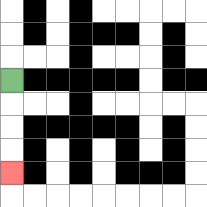{'start': '[0, 3]', 'end': '[0, 7]', 'path_directions': 'D,D,D,D', 'path_coordinates': '[[0, 3], [0, 4], [0, 5], [0, 6], [0, 7]]'}